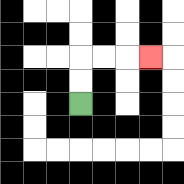{'start': '[3, 4]', 'end': '[6, 2]', 'path_directions': 'U,U,R,R,R', 'path_coordinates': '[[3, 4], [3, 3], [3, 2], [4, 2], [5, 2], [6, 2]]'}